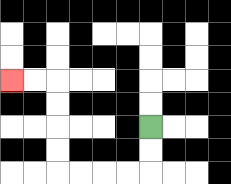{'start': '[6, 5]', 'end': '[0, 3]', 'path_directions': 'D,D,L,L,L,L,U,U,U,U,L,L', 'path_coordinates': '[[6, 5], [6, 6], [6, 7], [5, 7], [4, 7], [3, 7], [2, 7], [2, 6], [2, 5], [2, 4], [2, 3], [1, 3], [0, 3]]'}